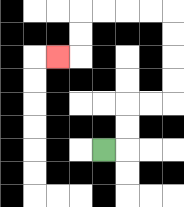{'start': '[4, 6]', 'end': '[2, 2]', 'path_directions': 'R,U,U,R,R,U,U,U,U,L,L,L,L,D,D,L', 'path_coordinates': '[[4, 6], [5, 6], [5, 5], [5, 4], [6, 4], [7, 4], [7, 3], [7, 2], [7, 1], [7, 0], [6, 0], [5, 0], [4, 0], [3, 0], [3, 1], [3, 2], [2, 2]]'}